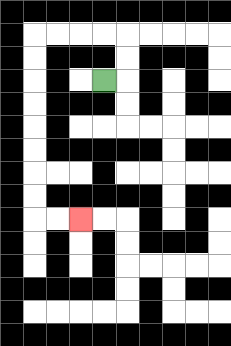{'start': '[4, 3]', 'end': '[3, 9]', 'path_directions': 'R,U,U,L,L,L,L,D,D,D,D,D,D,D,D,R,R', 'path_coordinates': '[[4, 3], [5, 3], [5, 2], [5, 1], [4, 1], [3, 1], [2, 1], [1, 1], [1, 2], [1, 3], [1, 4], [1, 5], [1, 6], [1, 7], [1, 8], [1, 9], [2, 9], [3, 9]]'}